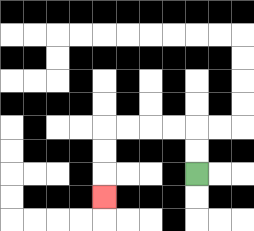{'start': '[8, 7]', 'end': '[4, 8]', 'path_directions': 'U,U,L,L,L,L,D,D,D', 'path_coordinates': '[[8, 7], [8, 6], [8, 5], [7, 5], [6, 5], [5, 5], [4, 5], [4, 6], [4, 7], [4, 8]]'}